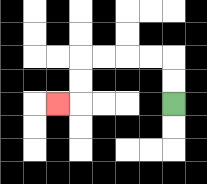{'start': '[7, 4]', 'end': '[2, 4]', 'path_directions': 'U,U,L,L,L,L,D,D,L', 'path_coordinates': '[[7, 4], [7, 3], [7, 2], [6, 2], [5, 2], [4, 2], [3, 2], [3, 3], [3, 4], [2, 4]]'}